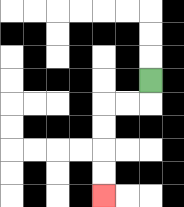{'start': '[6, 3]', 'end': '[4, 8]', 'path_directions': 'D,L,L,D,D,D,D', 'path_coordinates': '[[6, 3], [6, 4], [5, 4], [4, 4], [4, 5], [4, 6], [4, 7], [4, 8]]'}